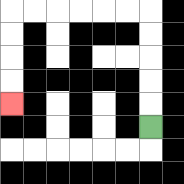{'start': '[6, 5]', 'end': '[0, 4]', 'path_directions': 'U,U,U,U,U,L,L,L,L,L,L,D,D,D,D', 'path_coordinates': '[[6, 5], [6, 4], [6, 3], [6, 2], [6, 1], [6, 0], [5, 0], [4, 0], [3, 0], [2, 0], [1, 0], [0, 0], [0, 1], [0, 2], [0, 3], [0, 4]]'}